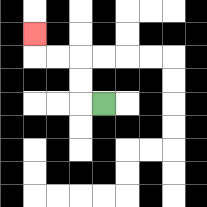{'start': '[4, 4]', 'end': '[1, 1]', 'path_directions': 'L,U,U,L,L,U', 'path_coordinates': '[[4, 4], [3, 4], [3, 3], [3, 2], [2, 2], [1, 2], [1, 1]]'}